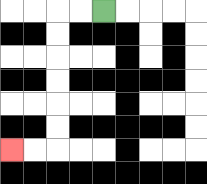{'start': '[4, 0]', 'end': '[0, 6]', 'path_directions': 'L,L,D,D,D,D,D,D,L,L', 'path_coordinates': '[[4, 0], [3, 0], [2, 0], [2, 1], [2, 2], [2, 3], [2, 4], [2, 5], [2, 6], [1, 6], [0, 6]]'}